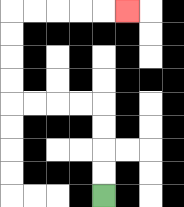{'start': '[4, 8]', 'end': '[5, 0]', 'path_directions': 'U,U,U,U,L,L,L,L,U,U,U,U,R,R,R,R,R', 'path_coordinates': '[[4, 8], [4, 7], [4, 6], [4, 5], [4, 4], [3, 4], [2, 4], [1, 4], [0, 4], [0, 3], [0, 2], [0, 1], [0, 0], [1, 0], [2, 0], [3, 0], [4, 0], [5, 0]]'}